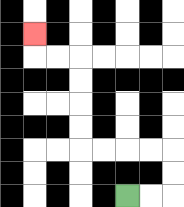{'start': '[5, 8]', 'end': '[1, 1]', 'path_directions': 'R,R,U,U,L,L,L,L,U,U,U,U,L,L,U', 'path_coordinates': '[[5, 8], [6, 8], [7, 8], [7, 7], [7, 6], [6, 6], [5, 6], [4, 6], [3, 6], [3, 5], [3, 4], [3, 3], [3, 2], [2, 2], [1, 2], [1, 1]]'}